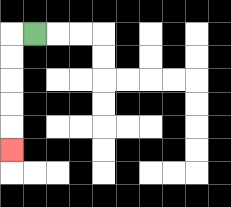{'start': '[1, 1]', 'end': '[0, 6]', 'path_directions': 'L,D,D,D,D,D', 'path_coordinates': '[[1, 1], [0, 1], [0, 2], [0, 3], [0, 4], [0, 5], [0, 6]]'}